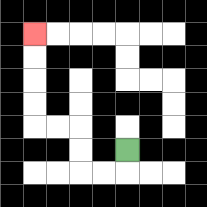{'start': '[5, 6]', 'end': '[1, 1]', 'path_directions': 'D,L,L,U,U,L,L,U,U,U,U', 'path_coordinates': '[[5, 6], [5, 7], [4, 7], [3, 7], [3, 6], [3, 5], [2, 5], [1, 5], [1, 4], [1, 3], [1, 2], [1, 1]]'}